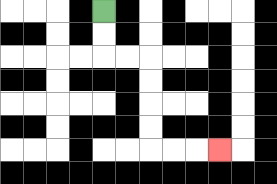{'start': '[4, 0]', 'end': '[9, 6]', 'path_directions': 'D,D,R,R,D,D,D,D,R,R,R', 'path_coordinates': '[[4, 0], [4, 1], [4, 2], [5, 2], [6, 2], [6, 3], [6, 4], [6, 5], [6, 6], [7, 6], [8, 6], [9, 6]]'}